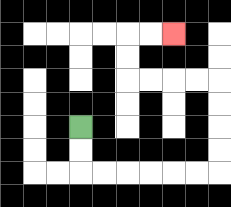{'start': '[3, 5]', 'end': '[7, 1]', 'path_directions': 'D,D,R,R,R,R,R,R,U,U,U,U,L,L,L,L,U,U,R,R', 'path_coordinates': '[[3, 5], [3, 6], [3, 7], [4, 7], [5, 7], [6, 7], [7, 7], [8, 7], [9, 7], [9, 6], [9, 5], [9, 4], [9, 3], [8, 3], [7, 3], [6, 3], [5, 3], [5, 2], [5, 1], [6, 1], [7, 1]]'}